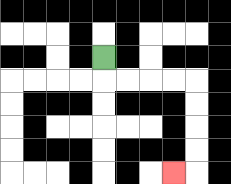{'start': '[4, 2]', 'end': '[7, 7]', 'path_directions': 'D,R,R,R,R,D,D,D,D,L', 'path_coordinates': '[[4, 2], [4, 3], [5, 3], [6, 3], [7, 3], [8, 3], [8, 4], [8, 5], [8, 6], [8, 7], [7, 7]]'}